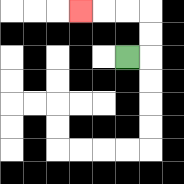{'start': '[5, 2]', 'end': '[3, 0]', 'path_directions': 'R,U,U,L,L,L', 'path_coordinates': '[[5, 2], [6, 2], [6, 1], [6, 0], [5, 0], [4, 0], [3, 0]]'}